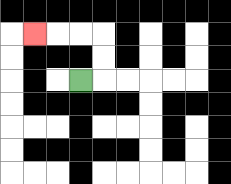{'start': '[3, 3]', 'end': '[1, 1]', 'path_directions': 'R,U,U,L,L,L', 'path_coordinates': '[[3, 3], [4, 3], [4, 2], [4, 1], [3, 1], [2, 1], [1, 1]]'}